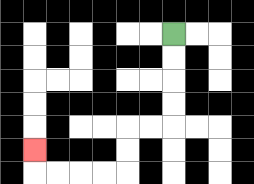{'start': '[7, 1]', 'end': '[1, 6]', 'path_directions': 'D,D,D,D,L,L,D,D,L,L,L,L,U', 'path_coordinates': '[[7, 1], [7, 2], [7, 3], [7, 4], [7, 5], [6, 5], [5, 5], [5, 6], [5, 7], [4, 7], [3, 7], [2, 7], [1, 7], [1, 6]]'}